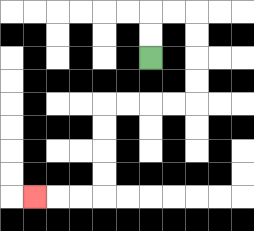{'start': '[6, 2]', 'end': '[1, 8]', 'path_directions': 'U,U,R,R,D,D,D,D,L,L,L,L,D,D,D,D,L,L,L', 'path_coordinates': '[[6, 2], [6, 1], [6, 0], [7, 0], [8, 0], [8, 1], [8, 2], [8, 3], [8, 4], [7, 4], [6, 4], [5, 4], [4, 4], [4, 5], [4, 6], [4, 7], [4, 8], [3, 8], [2, 8], [1, 8]]'}